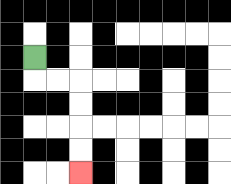{'start': '[1, 2]', 'end': '[3, 7]', 'path_directions': 'D,R,R,D,D,D,D', 'path_coordinates': '[[1, 2], [1, 3], [2, 3], [3, 3], [3, 4], [3, 5], [3, 6], [3, 7]]'}